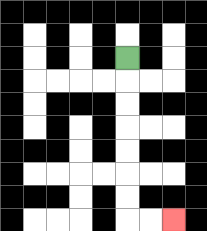{'start': '[5, 2]', 'end': '[7, 9]', 'path_directions': 'D,D,D,D,D,D,D,R,R', 'path_coordinates': '[[5, 2], [5, 3], [5, 4], [5, 5], [5, 6], [5, 7], [5, 8], [5, 9], [6, 9], [7, 9]]'}